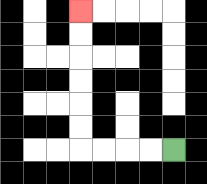{'start': '[7, 6]', 'end': '[3, 0]', 'path_directions': 'L,L,L,L,U,U,U,U,U,U', 'path_coordinates': '[[7, 6], [6, 6], [5, 6], [4, 6], [3, 6], [3, 5], [3, 4], [3, 3], [3, 2], [3, 1], [3, 0]]'}